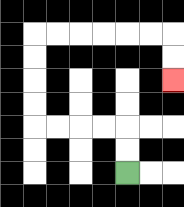{'start': '[5, 7]', 'end': '[7, 3]', 'path_directions': 'U,U,L,L,L,L,U,U,U,U,R,R,R,R,R,R,D,D', 'path_coordinates': '[[5, 7], [5, 6], [5, 5], [4, 5], [3, 5], [2, 5], [1, 5], [1, 4], [1, 3], [1, 2], [1, 1], [2, 1], [3, 1], [4, 1], [5, 1], [6, 1], [7, 1], [7, 2], [7, 3]]'}